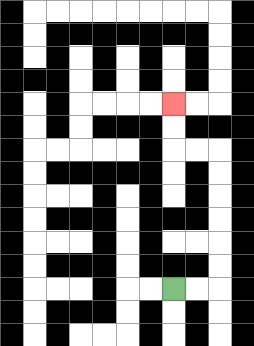{'start': '[7, 12]', 'end': '[7, 4]', 'path_directions': 'R,R,U,U,U,U,U,U,L,L,U,U', 'path_coordinates': '[[7, 12], [8, 12], [9, 12], [9, 11], [9, 10], [9, 9], [9, 8], [9, 7], [9, 6], [8, 6], [7, 6], [7, 5], [7, 4]]'}